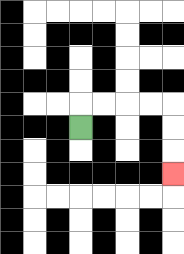{'start': '[3, 5]', 'end': '[7, 7]', 'path_directions': 'U,R,R,R,R,D,D,D', 'path_coordinates': '[[3, 5], [3, 4], [4, 4], [5, 4], [6, 4], [7, 4], [7, 5], [7, 6], [7, 7]]'}